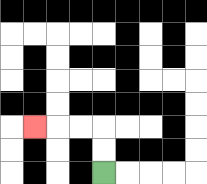{'start': '[4, 7]', 'end': '[1, 5]', 'path_directions': 'U,U,L,L,L', 'path_coordinates': '[[4, 7], [4, 6], [4, 5], [3, 5], [2, 5], [1, 5]]'}